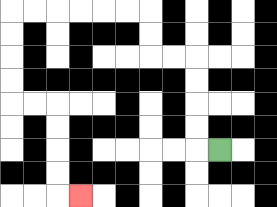{'start': '[9, 6]', 'end': '[3, 8]', 'path_directions': 'L,U,U,U,U,L,L,U,U,L,L,L,L,L,L,D,D,D,D,R,R,D,D,D,D,R', 'path_coordinates': '[[9, 6], [8, 6], [8, 5], [8, 4], [8, 3], [8, 2], [7, 2], [6, 2], [6, 1], [6, 0], [5, 0], [4, 0], [3, 0], [2, 0], [1, 0], [0, 0], [0, 1], [0, 2], [0, 3], [0, 4], [1, 4], [2, 4], [2, 5], [2, 6], [2, 7], [2, 8], [3, 8]]'}